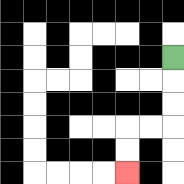{'start': '[7, 2]', 'end': '[5, 7]', 'path_directions': 'D,D,D,L,L,D,D', 'path_coordinates': '[[7, 2], [7, 3], [7, 4], [7, 5], [6, 5], [5, 5], [5, 6], [5, 7]]'}